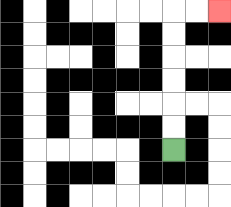{'start': '[7, 6]', 'end': '[9, 0]', 'path_directions': 'U,U,U,U,U,U,R,R', 'path_coordinates': '[[7, 6], [7, 5], [7, 4], [7, 3], [7, 2], [7, 1], [7, 0], [8, 0], [9, 0]]'}